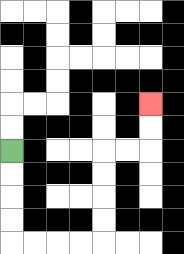{'start': '[0, 6]', 'end': '[6, 4]', 'path_directions': 'D,D,D,D,R,R,R,R,U,U,U,U,R,R,U,U', 'path_coordinates': '[[0, 6], [0, 7], [0, 8], [0, 9], [0, 10], [1, 10], [2, 10], [3, 10], [4, 10], [4, 9], [4, 8], [4, 7], [4, 6], [5, 6], [6, 6], [6, 5], [6, 4]]'}